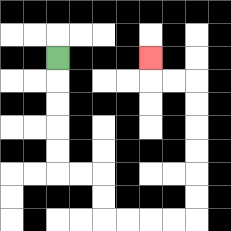{'start': '[2, 2]', 'end': '[6, 2]', 'path_directions': 'D,D,D,D,D,R,R,D,D,R,R,R,R,U,U,U,U,U,U,L,L,U', 'path_coordinates': '[[2, 2], [2, 3], [2, 4], [2, 5], [2, 6], [2, 7], [3, 7], [4, 7], [4, 8], [4, 9], [5, 9], [6, 9], [7, 9], [8, 9], [8, 8], [8, 7], [8, 6], [8, 5], [8, 4], [8, 3], [7, 3], [6, 3], [6, 2]]'}